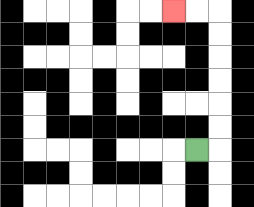{'start': '[8, 6]', 'end': '[7, 0]', 'path_directions': 'R,U,U,U,U,U,U,L,L', 'path_coordinates': '[[8, 6], [9, 6], [9, 5], [9, 4], [9, 3], [9, 2], [9, 1], [9, 0], [8, 0], [7, 0]]'}